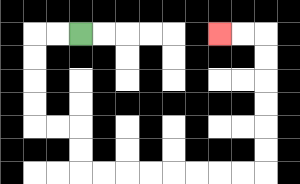{'start': '[3, 1]', 'end': '[9, 1]', 'path_directions': 'L,L,D,D,D,D,R,R,D,D,R,R,R,R,R,R,R,R,U,U,U,U,U,U,L,L', 'path_coordinates': '[[3, 1], [2, 1], [1, 1], [1, 2], [1, 3], [1, 4], [1, 5], [2, 5], [3, 5], [3, 6], [3, 7], [4, 7], [5, 7], [6, 7], [7, 7], [8, 7], [9, 7], [10, 7], [11, 7], [11, 6], [11, 5], [11, 4], [11, 3], [11, 2], [11, 1], [10, 1], [9, 1]]'}